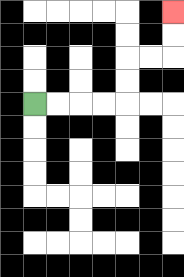{'start': '[1, 4]', 'end': '[7, 0]', 'path_directions': 'R,R,R,R,U,U,R,R,U,U', 'path_coordinates': '[[1, 4], [2, 4], [3, 4], [4, 4], [5, 4], [5, 3], [5, 2], [6, 2], [7, 2], [7, 1], [7, 0]]'}